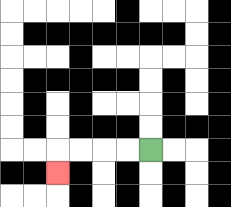{'start': '[6, 6]', 'end': '[2, 7]', 'path_directions': 'L,L,L,L,D', 'path_coordinates': '[[6, 6], [5, 6], [4, 6], [3, 6], [2, 6], [2, 7]]'}